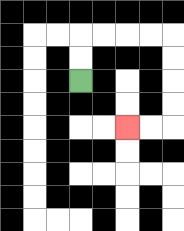{'start': '[3, 3]', 'end': '[5, 5]', 'path_directions': 'U,U,R,R,R,R,D,D,D,D,L,L', 'path_coordinates': '[[3, 3], [3, 2], [3, 1], [4, 1], [5, 1], [6, 1], [7, 1], [7, 2], [7, 3], [7, 4], [7, 5], [6, 5], [5, 5]]'}